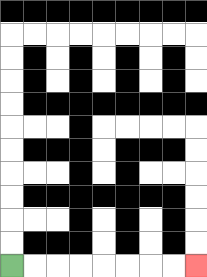{'start': '[0, 11]', 'end': '[8, 11]', 'path_directions': 'R,R,R,R,R,R,R,R', 'path_coordinates': '[[0, 11], [1, 11], [2, 11], [3, 11], [4, 11], [5, 11], [6, 11], [7, 11], [8, 11]]'}